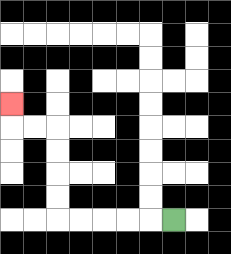{'start': '[7, 9]', 'end': '[0, 4]', 'path_directions': 'L,L,L,L,L,U,U,U,U,L,L,U', 'path_coordinates': '[[7, 9], [6, 9], [5, 9], [4, 9], [3, 9], [2, 9], [2, 8], [2, 7], [2, 6], [2, 5], [1, 5], [0, 5], [0, 4]]'}